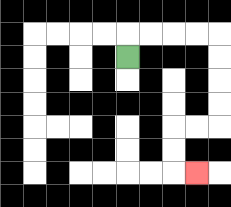{'start': '[5, 2]', 'end': '[8, 7]', 'path_directions': 'U,R,R,R,R,D,D,D,D,L,L,D,D,R', 'path_coordinates': '[[5, 2], [5, 1], [6, 1], [7, 1], [8, 1], [9, 1], [9, 2], [9, 3], [9, 4], [9, 5], [8, 5], [7, 5], [7, 6], [7, 7], [8, 7]]'}